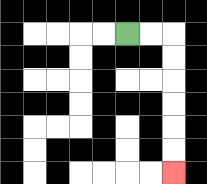{'start': '[5, 1]', 'end': '[7, 7]', 'path_directions': 'R,R,D,D,D,D,D,D', 'path_coordinates': '[[5, 1], [6, 1], [7, 1], [7, 2], [7, 3], [7, 4], [7, 5], [7, 6], [7, 7]]'}